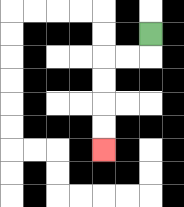{'start': '[6, 1]', 'end': '[4, 6]', 'path_directions': 'D,L,L,D,D,D,D', 'path_coordinates': '[[6, 1], [6, 2], [5, 2], [4, 2], [4, 3], [4, 4], [4, 5], [4, 6]]'}